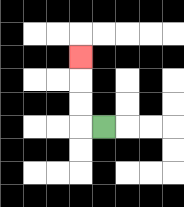{'start': '[4, 5]', 'end': '[3, 2]', 'path_directions': 'L,U,U,U', 'path_coordinates': '[[4, 5], [3, 5], [3, 4], [3, 3], [3, 2]]'}